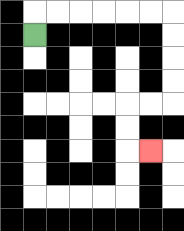{'start': '[1, 1]', 'end': '[6, 6]', 'path_directions': 'U,R,R,R,R,R,R,D,D,D,D,L,L,D,D,R', 'path_coordinates': '[[1, 1], [1, 0], [2, 0], [3, 0], [4, 0], [5, 0], [6, 0], [7, 0], [7, 1], [7, 2], [7, 3], [7, 4], [6, 4], [5, 4], [5, 5], [5, 6], [6, 6]]'}